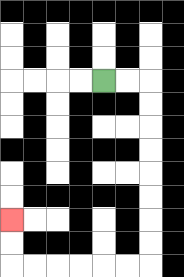{'start': '[4, 3]', 'end': '[0, 9]', 'path_directions': 'R,R,D,D,D,D,D,D,D,D,L,L,L,L,L,L,U,U', 'path_coordinates': '[[4, 3], [5, 3], [6, 3], [6, 4], [6, 5], [6, 6], [6, 7], [6, 8], [6, 9], [6, 10], [6, 11], [5, 11], [4, 11], [3, 11], [2, 11], [1, 11], [0, 11], [0, 10], [0, 9]]'}